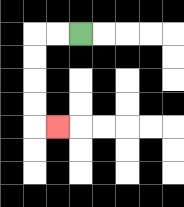{'start': '[3, 1]', 'end': '[2, 5]', 'path_directions': 'L,L,D,D,D,D,R', 'path_coordinates': '[[3, 1], [2, 1], [1, 1], [1, 2], [1, 3], [1, 4], [1, 5], [2, 5]]'}